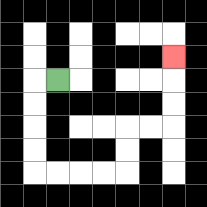{'start': '[2, 3]', 'end': '[7, 2]', 'path_directions': 'L,D,D,D,D,R,R,R,R,U,U,R,R,U,U,U', 'path_coordinates': '[[2, 3], [1, 3], [1, 4], [1, 5], [1, 6], [1, 7], [2, 7], [3, 7], [4, 7], [5, 7], [5, 6], [5, 5], [6, 5], [7, 5], [7, 4], [7, 3], [7, 2]]'}